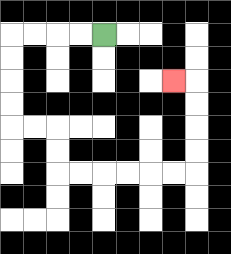{'start': '[4, 1]', 'end': '[7, 3]', 'path_directions': 'L,L,L,L,D,D,D,D,R,R,D,D,R,R,R,R,R,R,U,U,U,U,L', 'path_coordinates': '[[4, 1], [3, 1], [2, 1], [1, 1], [0, 1], [0, 2], [0, 3], [0, 4], [0, 5], [1, 5], [2, 5], [2, 6], [2, 7], [3, 7], [4, 7], [5, 7], [6, 7], [7, 7], [8, 7], [8, 6], [8, 5], [8, 4], [8, 3], [7, 3]]'}